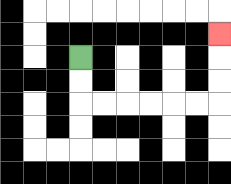{'start': '[3, 2]', 'end': '[9, 1]', 'path_directions': 'D,D,R,R,R,R,R,R,U,U,U', 'path_coordinates': '[[3, 2], [3, 3], [3, 4], [4, 4], [5, 4], [6, 4], [7, 4], [8, 4], [9, 4], [9, 3], [9, 2], [9, 1]]'}